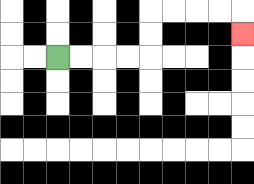{'start': '[2, 2]', 'end': '[10, 1]', 'path_directions': 'R,R,R,R,U,U,R,R,R,R,D', 'path_coordinates': '[[2, 2], [3, 2], [4, 2], [5, 2], [6, 2], [6, 1], [6, 0], [7, 0], [8, 0], [9, 0], [10, 0], [10, 1]]'}